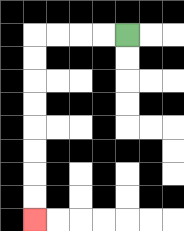{'start': '[5, 1]', 'end': '[1, 9]', 'path_directions': 'L,L,L,L,D,D,D,D,D,D,D,D', 'path_coordinates': '[[5, 1], [4, 1], [3, 1], [2, 1], [1, 1], [1, 2], [1, 3], [1, 4], [1, 5], [1, 6], [1, 7], [1, 8], [1, 9]]'}